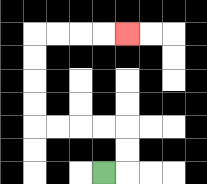{'start': '[4, 7]', 'end': '[5, 1]', 'path_directions': 'R,U,U,L,L,L,L,U,U,U,U,R,R,R,R', 'path_coordinates': '[[4, 7], [5, 7], [5, 6], [5, 5], [4, 5], [3, 5], [2, 5], [1, 5], [1, 4], [1, 3], [1, 2], [1, 1], [2, 1], [3, 1], [4, 1], [5, 1]]'}